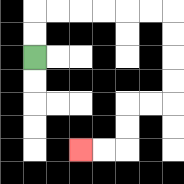{'start': '[1, 2]', 'end': '[3, 6]', 'path_directions': 'U,U,R,R,R,R,R,R,D,D,D,D,L,L,D,D,L,L', 'path_coordinates': '[[1, 2], [1, 1], [1, 0], [2, 0], [3, 0], [4, 0], [5, 0], [6, 0], [7, 0], [7, 1], [7, 2], [7, 3], [7, 4], [6, 4], [5, 4], [5, 5], [5, 6], [4, 6], [3, 6]]'}